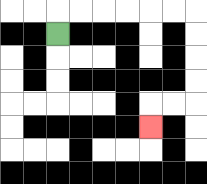{'start': '[2, 1]', 'end': '[6, 5]', 'path_directions': 'U,R,R,R,R,R,R,D,D,D,D,L,L,D', 'path_coordinates': '[[2, 1], [2, 0], [3, 0], [4, 0], [5, 0], [6, 0], [7, 0], [8, 0], [8, 1], [8, 2], [8, 3], [8, 4], [7, 4], [6, 4], [6, 5]]'}